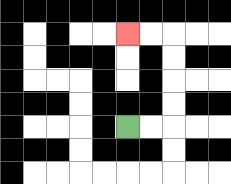{'start': '[5, 5]', 'end': '[5, 1]', 'path_directions': 'R,R,U,U,U,U,L,L', 'path_coordinates': '[[5, 5], [6, 5], [7, 5], [7, 4], [7, 3], [7, 2], [7, 1], [6, 1], [5, 1]]'}